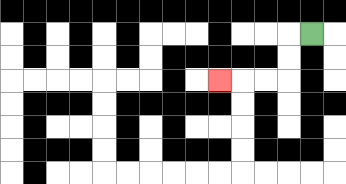{'start': '[13, 1]', 'end': '[9, 3]', 'path_directions': 'L,D,D,L,L,L', 'path_coordinates': '[[13, 1], [12, 1], [12, 2], [12, 3], [11, 3], [10, 3], [9, 3]]'}